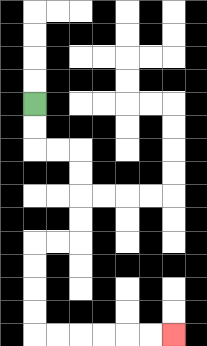{'start': '[1, 4]', 'end': '[7, 14]', 'path_directions': 'D,D,R,R,D,D,D,D,L,L,D,D,D,D,R,R,R,R,R,R', 'path_coordinates': '[[1, 4], [1, 5], [1, 6], [2, 6], [3, 6], [3, 7], [3, 8], [3, 9], [3, 10], [2, 10], [1, 10], [1, 11], [1, 12], [1, 13], [1, 14], [2, 14], [3, 14], [4, 14], [5, 14], [6, 14], [7, 14]]'}